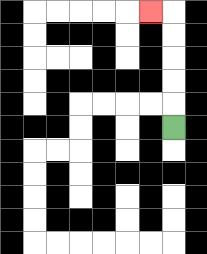{'start': '[7, 5]', 'end': '[6, 0]', 'path_directions': 'U,U,U,U,U,L', 'path_coordinates': '[[7, 5], [7, 4], [7, 3], [7, 2], [7, 1], [7, 0], [6, 0]]'}